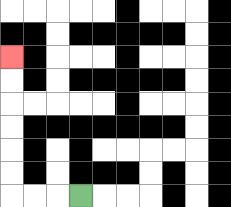{'start': '[3, 8]', 'end': '[0, 2]', 'path_directions': 'L,L,L,U,U,U,U,U,U', 'path_coordinates': '[[3, 8], [2, 8], [1, 8], [0, 8], [0, 7], [0, 6], [0, 5], [0, 4], [0, 3], [0, 2]]'}